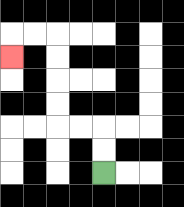{'start': '[4, 7]', 'end': '[0, 2]', 'path_directions': 'U,U,L,L,U,U,U,U,L,L,D', 'path_coordinates': '[[4, 7], [4, 6], [4, 5], [3, 5], [2, 5], [2, 4], [2, 3], [2, 2], [2, 1], [1, 1], [0, 1], [0, 2]]'}